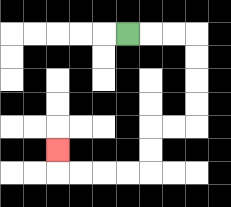{'start': '[5, 1]', 'end': '[2, 6]', 'path_directions': 'R,R,R,D,D,D,D,L,L,D,D,L,L,L,L,U', 'path_coordinates': '[[5, 1], [6, 1], [7, 1], [8, 1], [8, 2], [8, 3], [8, 4], [8, 5], [7, 5], [6, 5], [6, 6], [6, 7], [5, 7], [4, 7], [3, 7], [2, 7], [2, 6]]'}